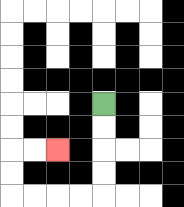{'start': '[4, 4]', 'end': '[2, 6]', 'path_directions': 'D,D,D,D,L,L,L,L,U,U,R,R', 'path_coordinates': '[[4, 4], [4, 5], [4, 6], [4, 7], [4, 8], [3, 8], [2, 8], [1, 8], [0, 8], [0, 7], [0, 6], [1, 6], [2, 6]]'}